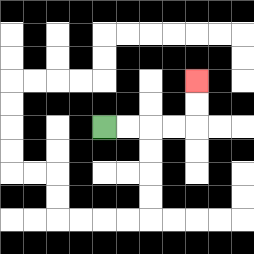{'start': '[4, 5]', 'end': '[8, 3]', 'path_directions': 'R,R,R,R,U,U', 'path_coordinates': '[[4, 5], [5, 5], [6, 5], [7, 5], [8, 5], [8, 4], [8, 3]]'}